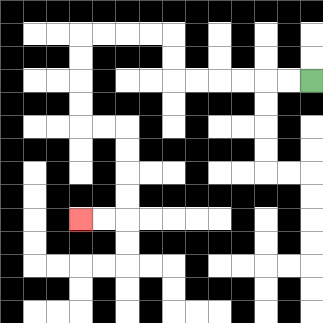{'start': '[13, 3]', 'end': '[3, 9]', 'path_directions': 'L,L,L,L,L,L,U,U,L,L,L,L,D,D,D,D,R,R,D,D,D,D,L,L', 'path_coordinates': '[[13, 3], [12, 3], [11, 3], [10, 3], [9, 3], [8, 3], [7, 3], [7, 2], [7, 1], [6, 1], [5, 1], [4, 1], [3, 1], [3, 2], [3, 3], [3, 4], [3, 5], [4, 5], [5, 5], [5, 6], [5, 7], [5, 8], [5, 9], [4, 9], [3, 9]]'}